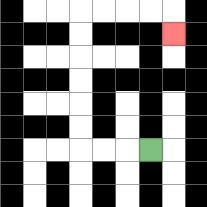{'start': '[6, 6]', 'end': '[7, 1]', 'path_directions': 'L,L,L,U,U,U,U,U,U,R,R,R,R,D', 'path_coordinates': '[[6, 6], [5, 6], [4, 6], [3, 6], [3, 5], [3, 4], [3, 3], [3, 2], [3, 1], [3, 0], [4, 0], [5, 0], [6, 0], [7, 0], [7, 1]]'}